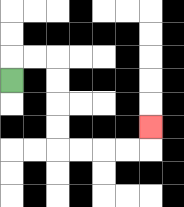{'start': '[0, 3]', 'end': '[6, 5]', 'path_directions': 'U,R,R,D,D,D,D,R,R,R,R,U', 'path_coordinates': '[[0, 3], [0, 2], [1, 2], [2, 2], [2, 3], [2, 4], [2, 5], [2, 6], [3, 6], [4, 6], [5, 6], [6, 6], [6, 5]]'}